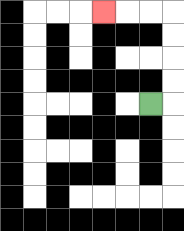{'start': '[6, 4]', 'end': '[4, 0]', 'path_directions': 'R,U,U,U,U,L,L,L', 'path_coordinates': '[[6, 4], [7, 4], [7, 3], [7, 2], [7, 1], [7, 0], [6, 0], [5, 0], [4, 0]]'}